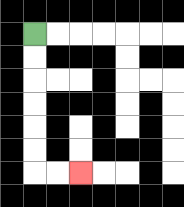{'start': '[1, 1]', 'end': '[3, 7]', 'path_directions': 'D,D,D,D,D,D,R,R', 'path_coordinates': '[[1, 1], [1, 2], [1, 3], [1, 4], [1, 5], [1, 6], [1, 7], [2, 7], [3, 7]]'}